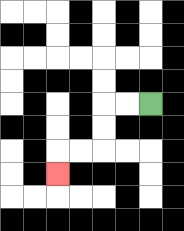{'start': '[6, 4]', 'end': '[2, 7]', 'path_directions': 'L,L,D,D,L,L,D', 'path_coordinates': '[[6, 4], [5, 4], [4, 4], [4, 5], [4, 6], [3, 6], [2, 6], [2, 7]]'}